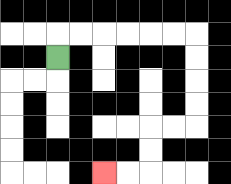{'start': '[2, 2]', 'end': '[4, 7]', 'path_directions': 'U,R,R,R,R,R,R,D,D,D,D,L,L,D,D,L,L', 'path_coordinates': '[[2, 2], [2, 1], [3, 1], [4, 1], [5, 1], [6, 1], [7, 1], [8, 1], [8, 2], [8, 3], [8, 4], [8, 5], [7, 5], [6, 5], [6, 6], [6, 7], [5, 7], [4, 7]]'}